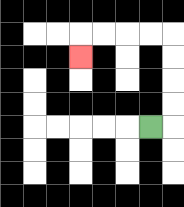{'start': '[6, 5]', 'end': '[3, 2]', 'path_directions': 'R,U,U,U,U,L,L,L,L,D', 'path_coordinates': '[[6, 5], [7, 5], [7, 4], [7, 3], [7, 2], [7, 1], [6, 1], [5, 1], [4, 1], [3, 1], [3, 2]]'}